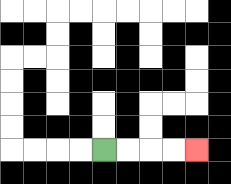{'start': '[4, 6]', 'end': '[8, 6]', 'path_directions': 'R,R,R,R', 'path_coordinates': '[[4, 6], [5, 6], [6, 6], [7, 6], [8, 6]]'}